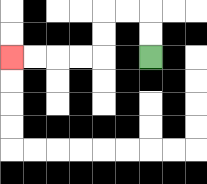{'start': '[6, 2]', 'end': '[0, 2]', 'path_directions': 'U,U,L,L,D,D,L,L,L,L', 'path_coordinates': '[[6, 2], [6, 1], [6, 0], [5, 0], [4, 0], [4, 1], [4, 2], [3, 2], [2, 2], [1, 2], [0, 2]]'}